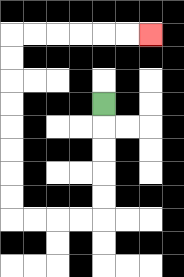{'start': '[4, 4]', 'end': '[6, 1]', 'path_directions': 'D,D,D,D,D,L,L,L,L,U,U,U,U,U,U,U,U,R,R,R,R,R,R', 'path_coordinates': '[[4, 4], [4, 5], [4, 6], [4, 7], [4, 8], [4, 9], [3, 9], [2, 9], [1, 9], [0, 9], [0, 8], [0, 7], [0, 6], [0, 5], [0, 4], [0, 3], [0, 2], [0, 1], [1, 1], [2, 1], [3, 1], [4, 1], [5, 1], [6, 1]]'}